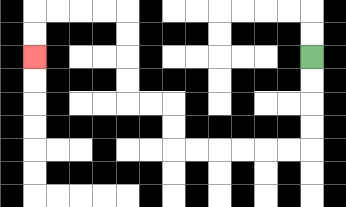{'start': '[13, 2]', 'end': '[1, 2]', 'path_directions': 'D,D,D,D,L,L,L,L,L,L,U,U,L,L,U,U,U,U,L,L,L,L,D,D', 'path_coordinates': '[[13, 2], [13, 3], [13, 4], [13, 5], [13, 6], [12, 6], [11, 6], [10, 6], [9, 6], [8, 6], [7, 6], [7, 5], [7, 4], [6, 4], [5, 4], [5, 3], [5, 2], [5, 1], [5, 0], [4, 0], [3, 0], [2, 0], [1, 0], [1, 1], [1, 2]]'}